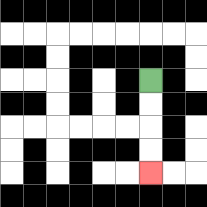{'start': '[6, 3]', 'end': '[6, 7]', 'path_directions': 'D,D,D,D', 'path_coordinates': '[[6, 3], [6, 4], [6, 5], [6, 6], [6, 7]]'}